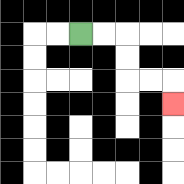{'start': '[3, 1]', 'end': '[7, 4]', 'path_directions': 'R,R,D,D,R,R,D', 'path_coordinates': '[[3, 1], [4, 1], [5, 1], [5, 2], [5, 3], [6, 3], [7, 3], [7, 4]]'}